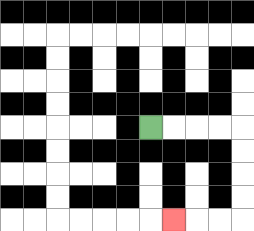{'start': '[6, 5]', 'end': '[7, 9]', 'path_directions': 'R,R,R,R,D,D,D,D,L,L,L', 'path_coordinates': '[[6, 5], [7, 5], [8, 5], [9, 5], [10, 5], [10, 6], [10, 7], [10, 8], [10, 9], [9, 9], [8, 9], [7, 9]]'}